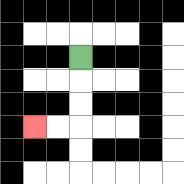{'start': '[3, 2]', 'end': '[1, 5]', 'path_directions': 'D,D,D,L,L', 'path_coordinates': '[[3, 2], [3, 3], [3, 4], [3, 5], [2, 5], [1, 5]]'}